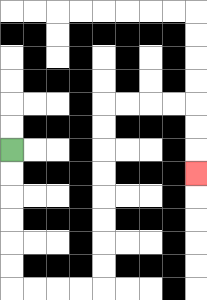{'start': '[0, 6]', 'end': '[8, 7]', 'path_directions': 'D,D,D,D,D,D,R,R,R,R,U,U,U,U,U,U,U,U,R,R,R,R,D,D,D', 'path_coordinates': '[[0, 6], [0, 7], [0, 8], [0, 9], [0, 10], [0, 11], [0, 12], [1, 12], [2, 12], [3, 12], [4, 12], [4, 11], [4, 10], [4, 9], [4, 8], [4, 7], [4, 6], [4, 5], [4, 4], [5, 4], [6, 4], [7, 4], [8, 4], [8, 5], [8, 6], [8, 7]]'}